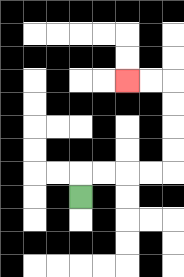{'start': '[3, 8]', 'end': '[5, 3]', 'path_directions': 'U,R,R,R,R,U,U,U,U,L,L', 'path_coordinates': '[[3, 8], [3, 7], [4, 7], [5, 7], [6, 7], [7, 7], [7, 6], [7, 5], [7, 4], [7, 3], [6, 3], [5, 3]]'}